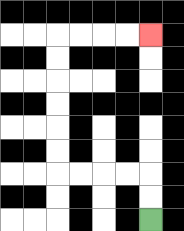{'start': '[6, 9]', 'end': '[6, 1]', 'path_directions': 'U,U,L,L,L,L,U,U,U,U,U,U,R,R,R,R', 'path_coordinates': '[[6, 9], [6, 8], [6, 7], [5, 7], [4, 7], [3, 7], [2, 7], [2, 6], [2, 5], [2, 4], [2, 3], [2, 2], [2, 1], [3, 1], [4, 1], [5, 1], [6, 1]]'}